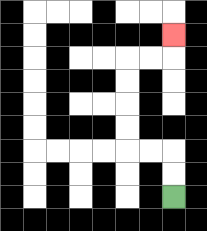{'start': '[7, 8]', 'end': '[7, 1]', 'path_directions': 'U,U,L,L,U,U,U,U,R,R,U', 'path_coordinates': '[[7, 8], [7, 7], [7, 6], [6, 6], [5, 6], [5, 5], [5, 4], [5, 3], [5, 2], [6, 2], [7, 2], [7, 1]]'}